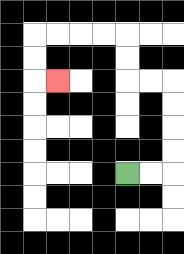{'start': '[5, 7]', 'end': '[2, 3]', 'path_directions': 'R,R,U,U,U,U,L,L,U,U,L,L,L,L,D,D,R', 'path_coordinates': '[[5, 7], [6, 7], [7, 7], [7, 6], [7, 5], [7, 4], [7, 3], [6, 3], [5, 3], [5, 2], [5, 1], [4, 1], [3, 1], [2, 1], [1, 1], [1, 2], [1, 3], [2, 3]]'}